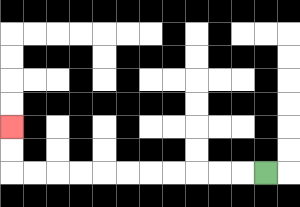{'start': '[11, 7]', 'end': '[0, 5]', 'path_directions': 'L,L,L,L,L,L,L,L,L,L,L,U,U', 'path_coordinates': '[[11, 7], [10, 7], [9, 7], [8, 7], [7, 7], [6, 7], [5, 7], [4, 7], [3, 7], [2, 7], [1, 7], [0, 7], [0, 6], [0, 5]]'}